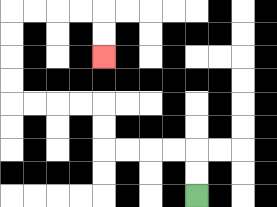{'start': '[8, 8]', 'end': '[4, 2]', 'path_directions': 'U,U,L,L,L,L,U,U,L,L,L,L,U,U,U,U,R,R,R,R,D,D', 'path_coordinates': '[[8, 8], [8, 7], [8, 6], [7, 6], [6, 6], [5, 6], [4, 6], [4, 5], [4, 4], [3, 4], [2, 4], [1, 4], [0, 4], [0, 3], [0, 2], [0, 1], [0, 0], [1, 0], [2, 0], [3, 0], [4, 0], [4, 1], [4, 2]]'}